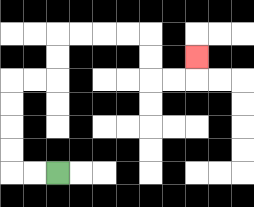{'start': '[2, 7]', 'end': '[8, 2]', 'path_directions': 'L,L,U,U,U,U,R,R,U,U,R,R,R,R,D,D,R,R,U', 'path_coordinates': '[[2, 7], [1, 7], [0, 7], [0, 6], [0, 5], [0, 4], [0, 3], [1, 3], [2, 3], [2, 2], [2, 1], [3, 1], [4, 1], [5, 1], [6, 1], [6, 2], [6, 3], [7, 3], [8, 3], [8, 2]]'}